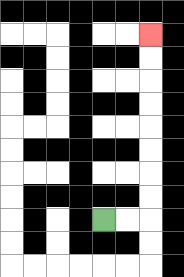{'start': '[4, 9]', 'end': '[6, 1]', 'path_directions': 'R,R,U,U,U,U,U,U,U,U', 'path_coordinates': '[[4, 9], [5, 9], [6, 9], [6, 8], [6, 7], [6, 6], [6, 5], [6, 4], [6, 3], [6, 2], [6, 1]]'}